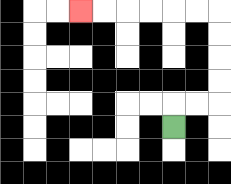{'start': '[7, 5]', 'end': '[3, 0]', 'path_directions': 'U,R,R,U,U,U,U,L,L,L,L,L,L', 'path_coordinates': '[[7, 5], [7, 4], [8, 4], [9, 4], [9, 3], [9, 2], [9, 1], [9, 0], [8, 0], [7, 0], [6, 0], [5, 0], [4, 0], [3, 0]]'}